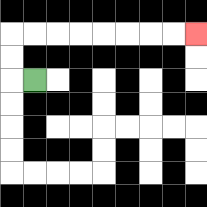{'start': '[1, 3]', 'end': '[8, 1]', 'path_directions': 'L,U,U,R,R,R,R,R,R,R,R', 'path_coordinates': '[[1, 3], [0, 3], [0, 2], [0, 1], [1, 1], [2, 1], [3, 1], [4, 1], [5, 1], [6, 1], [7, 1], [8, 1]]'}